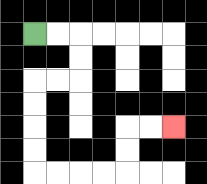{'start': '[1, 1]', 'end': '[7, 5]', 'path_directions': 'R,R,D,D,L,L,D,D,D,D,R,R,R,R,U,U,R,R', 'path_coordinates': '[[1, 1], [2, 1], [3, 1], [3, 2], [3, 3], [2, 3], [1, 3], [1, 4], [1, 5], [1, 6], [1, 7], [2, 7], [3, 7], [4, 7], [5, 7], [5, 6], [5, 5], [6, 5], [7, 5]]'}